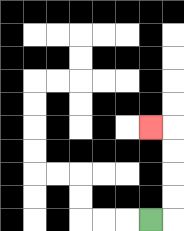{'start': '[6, 9]', 'end': '[6, 5]', 'path_directions': 'R,U,U,U,U,L', 'path_coordinates': '[[6, 9], [7, 9], [7, 8], [7, 7], [7, 6], [7, 5], [6, 5]]'}